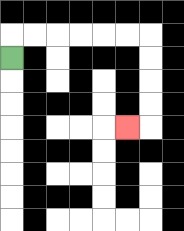{'start': '[0, 2]', 'end': '[5, 5]', 'path_directions': 'U,R,R,R,R,R,R,D,D,D,D,L', 'path_coordinates': '[[0, 2], [0, 1], [1, 1], [2, 1], [3, 1], [4, 1], [5, 1], [6, 1], [6, 2], [6, 3], [6, 4], [6, 5], [5, 5]]'}